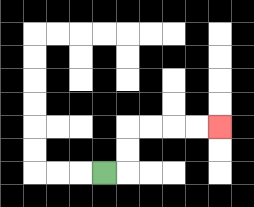{'start': '[4, 7]', 'end': '[9, 5]', 'path_directions': 'R,U,U,R,R,R,R', 'path_coordinates': '[[4, 7], [5, 7], [5, 6], [5, 5], [6, 5], [7, 5], [8, 5], [9, 5]]'}